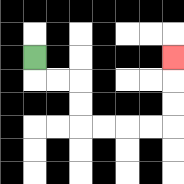{'start': '[1, 2]', 'end': '[7, 2]', 'path_directions': 'D,R,R,D,D,R,R,R,R,U,U,U', 'path_coordinates': '[[1, 2], [1, 3], [2, 3], [3, 3], [3, 4], [3, 5], [4, 5], [5, 5], [6, 5], [7, 5], [7, 4], [7, 3], [7, 2]]'}